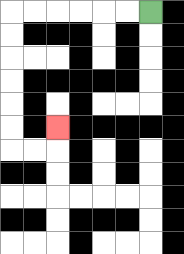{'start': '[6, 0]', 'end': '[2, 5]', 'path_directions': 'L,L,L,L,L,L,D,D,D,D,D,D,R,R,U', 'path_coordinates': '[[6, 0], [5, 0], [4, 0], [3, 0], [2, 0], [1, 0], [0, 0], [0, 1], [0, 2], [0, 3], [0, 4], [0, 5], [0, 6], [1, 6], [2, 6], [2, 5]]'}